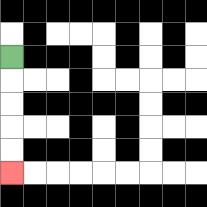{'start': '[0, 2]', 'end': '[0, 7]', 'path_directions': 'D,D,D,D,D', 'path_coordinates': '[[0, 2], [0, 3], [0, 4], [0, 5], [0, 6], [0, 7]]'}